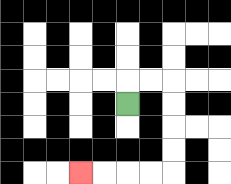{'start': '[5, 4]', 'end': '[3, 7]', 'path_directions': 'U,R,R,D,D,D,D,L,L,L,L', 'path_coordinates': '[[5, 4], [5, 3], [6, 3], [7, 3], [7, 4], [7, 5], [7, 6], [7, 7], [6, 7], [5, 7], [4, 7], [3, 7]]'}